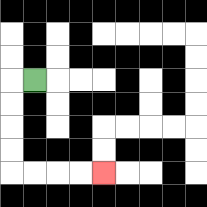{'start': '[1, 3]', 'end': '[4, 7]', 'path_directions': 'L,D,D,D,D,R,R,R,R', 'path_coordinates': '[[1, 3], [0, 3], [0, 4], [0, 5], [0, 6], [0, 7], [1, 7], [2, 7], [3, 7], [4, 7]]'}